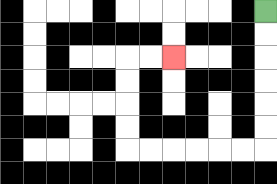{'start': '[11, 0]', 'end': '[7, 2]', 'path_directions': 'D,D,D,D,D,D,L,L,L,L,L,L,U,U,U,U,R,R', 'path_coordinates': '[[11, 0], [11, 1], [11, 2], [11, 3], [11, 4], [11, 5], [11, 6], [10, 6], [9, 6], [8, 6], [7, 6], [6, 6], [5, 6], [5, 5], [5, 4], [5, 3], [5, 2], [6, 2], [7, 2]]'}